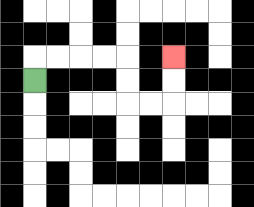{'start': '[1, 3]', 'end': '[7, 2]', 'path_directions': 'U,R,R,R,R,D,D,R,R,U,U', 'path_coordinates': '[[1, 3], [1, 2], [2, 2], [3, 2], [4, 2], [5, 2], [5, 3], [5, 4], [6, 4], [7, 4], [7, 3], [7, 2]]'}